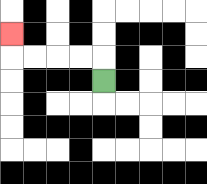{'start': '[4, 3]', 'end': '[0, 1]', 'path_directions': 'U,L,L,L,L,U', 'path_coordinates': '[[4, 3], [4, 2], [3, 2], [2, 2], [1, 2], [0, 2], [0, 1]]'}